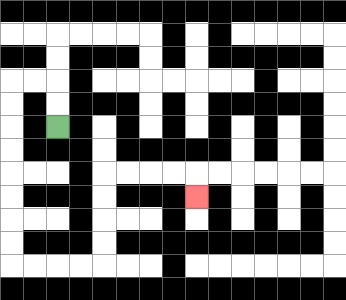{'start': '[2, 5]', 'end': '[8, 8]', 'path_directions': 'U,U,L,L,D,D,D,D,D,D,D,D,R,R,R,R,U,U,U,U,R,R,R,R,D', 'path_coordinates': '[[2, 5], [2, 4], [2, 3], [1, 3], [0, 3], [0, 4], [0, 5], [0, 6], [0, 7], [0, 8], [0, 9], [0, 10], [0, 11], [1, 11], [2, 11], [3, 11], [4, 11], [4, 10], [4, 9], [4, 8], [4, 7], [5, 7], [6, 7], [7, 7], [8, 7], [8, 8]]'}